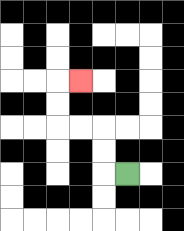{'start': '[5, 7]', 'end': '[3, 3]', 'path_directions': 'L,U,U,L,L,U,U,R', 'path_coordinates': '[[5, 7], [4, 7], [4, 6], [4, 5], [3, 5], [2, 5], [2, 4], [2, 3], [3, 3]]'}